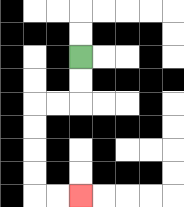{'start': '[3, 2]', 'end': '[3, 8]', 'path_directions': 'D,D,L,L,D,D,D,D,R,R', 'path_coordinates': '[[3, 2], [3, 3], [3, 4], [2, 4], [1, 4], [1, 5], [1, 6], [1, 7], [1, 8], [2, 8], [3, 8]]'}